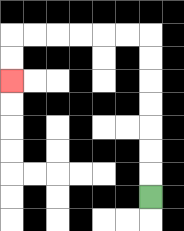{'start': '[6, 8]', 'end': '[0, 3]', 'path_directions': 'U,U,U,U,U,U,U,L,L,L,L,L,L,D,D', 'path_coordinates': '[[6, 8], [6, 7], [6, 6], [6, 5], [6, 4], [6, 3], [6, 2], [6, 1], [5, 1], [4, 1], [3, 1], [2, 1], [1, 1], [0, 1], [0, 2], [0, 3]]'}